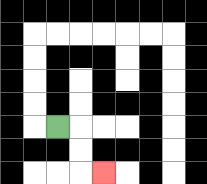{'start': '[2, 5]', 'end': '[4, 7]', 'path_directions': 'R,D,D,R', 'path_coordinates': '[[2, 5], [3, 5], [3, 6], [3, 7], [4, 7]]'}